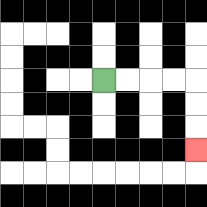{'start': '[4, 3]', 'end': '[8, 6]', 'path_directions': 'R,R,R,R,D,D,D', 'path_coordinates': '[[4, 3], [5, 3], [6, 3], [7, 3], [8, 3], [8, 4], [8, 5], [8, 6]]'}